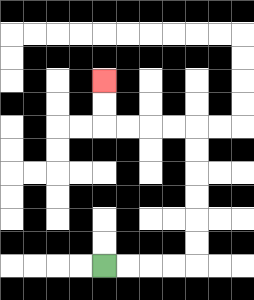{'start': '[4, 11]', 'end': '[4, 3]', 'path_directions': 'R,R,R,R,U,U,U,U,U,U,L,L,L,L,U,U', 'path_coordinates': '[[4, 11], [5, 11], [6, 11], [7, 11], [8, 11], [8, 10], [8, 9], [8, 8], [8, 7], [8, 6], [8, 5], [7, 5], [6, 5], [5, 5], [4, 5], [4, 4], [4, 3]]'}